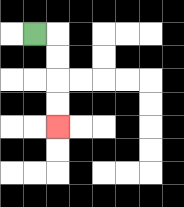{'start': '[1, 1]', 'end': '[2, 5]', 'path_directions': 'R,D,D,D,D', 'path_coordinates': '[[1, 1], [2, 1], [2, 2], [2, 3], [2, 4], [2, 5]]'}